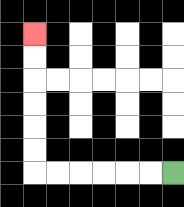{'start': '[7, 7]', 'end': '[1, 1]', 'path_directions': 'L,L,L,L,L,L,U,U,U,U,U,U', 'path_coordinates': '[[7, 7], [6, 7], [5, 7], [4, 7], [3, 7], [2, 7], [1, 7], [1, 6], [1, 5], [1, 4], [1, 3], [1, 2], [1, 1]]'}